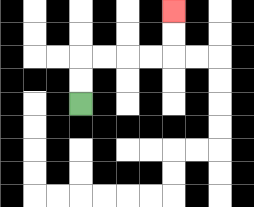{'start': '[3, 4]', 'end': '[7, 0]', 'path_directions': 'U,U,R,R,R,R,U,U', 'path_coordinates': '[[3, 4], [3, 3], [3, 2], [4, 2], [5, 2], [6, 2], [7, 2], [7, 1], [7, 0]]'}